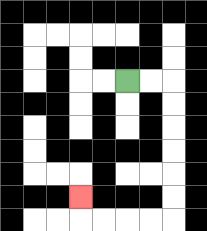{'start': '[5, 3]', 'end': '[3, 8]', 'path_directions': 'R,R,D,D,D,D,D,D,L,L,L,L,U', 'path_coordinates': '[[5, 3], [6, 3], [7, 3], [7, 4], [7, 5], [7, 6], [7, 7], [7, 8], [7, 9], [6, 9], [5, 9], [4, 9], [3, 9], [3, 8]]'}